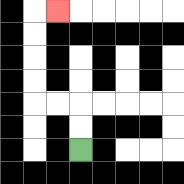{'start': '[3, 6]', 'end': '[2, 0]', 'path_directions': 'U,U,L,L,U,U,U,U,R', 'path_coordinates': '[[3, 6], [3, 5], [3, 4], [2, 4], [1, 4], [1, 3], [1, 2], [1, 1], [1, 0], [2, 0]]'}